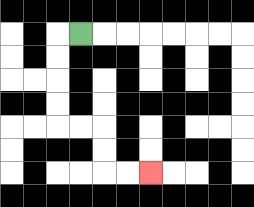{'start': '[3, 1]', 'end': '[6, 7]', 'path_directions': 'L,D,D,D,D,R,R,D,D,R,R', 'path_coordinates': '[[3, 1], [2, 1], [2, 2], [2, 3], [2, 4], [2, 5], [3, 5], [4, 5], [4, 6], [4, 7], [5, 7], [6, 7]]'}